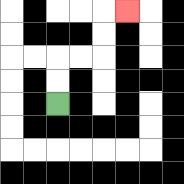{'start': '[2, 4]', 'end': '[5, 0]', 'path_directions': 'U,U,R,R,U,U,R', 'path_coordinates': '[[2, 4], [2, 3], [2, 2], [3, 2], [4, 2], [4, 1], [4, 0], [5, 0]]'}